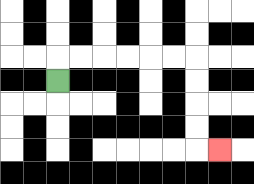{'start': '[2, 3]', 'end': '[9, 6]', 'path_directions': 'U,R,R,R,R,R,R,D,D,D,D,R', 'path_coordinates': '[[2, 3], [2, 2], [3, 2], [4, 2], [5, 2], [6, 2], [7, 2], [8, 2], [8, 3], [8, 4], [8, 5], [8, 6], [9, 6]]'}